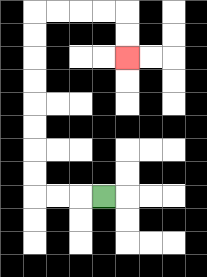{'start': '[4, 8]', 'end': '[5, 2]', 'path_directions': 'L,L,L,U,U,U,U,U,U,U,U,R,R,R,R,D,D', 'path_coordinates': '[[4, 8], [3, 8], [2, 8], [1, 8], [1, 7], [1, 6], [1, 5], [1, 4], [1, 3], [1, 2], [1, 1], [1, 0], [2, 0], [3, 0], [4, 0], [5, 0], [5, 1], [5, 2]]'}